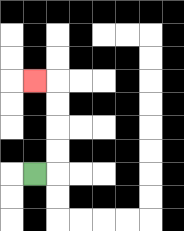{'start': '[1, 7]', 'end': '[1, 3]', 'path_directions': 'R,U,U,U,U,L', 'path_coordinates': '[[1, 7], [2, 7], [2, 6], [2, 5], [2, 4], [2, 3], [1, 3]]'}